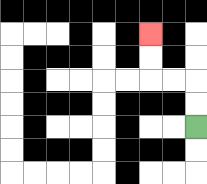{'start': '[8, 5]', 'end': '[6, 1]', 'path_directions': 'U,U,L,L,U,U', 'path_coordinates': '[[8, 5], [8, 4], [8, 3], [7, 3], [6, 3], [6, 2], [6, 1]]'}